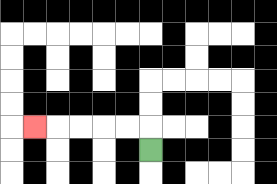{'start': '[6, 6]', 'end': '[1, 5]', 'path_directions': 'U,L,L,L,L,L', 'path_coordinates': '[[6, 6], [6, 5], [5, 5], [4, 5], [3, 5], [2, 5], [1, 5]]'}